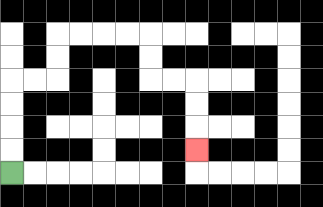{'start': '[0, 7]', 'end': '[8, 6]', 'path_directions': 'U,U,U,U,R,R,U,U,R,R,R,R,D,D,R,R,D,D,D', 'path_coordinates': '[[0, 7], [0, 6], [0, 5], [0, 4], [0, 3], [1, 3], [2, 3], [2, 2], [2, 1], [3, 1], [4, 1], [5, 1], [6, 1], [6, 2], [6, 3], [7, 3], [8, 3], [8, 4], [8, 5], [8, 6]]'}